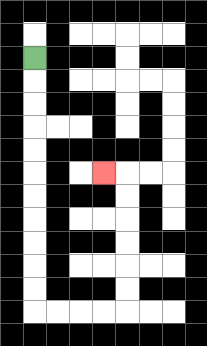{'start': '[1, 2]', 'end': '[4, 7]', 'path_directions': 'D,D,D,D,D,D,D,D,D,D,D,R,R,R,R,U,U,U,U,U,U,L', 'path_coordinates': '[[1, 2], [1, 3], [1, 4], [1, 5], [1, 6], [1, 7], [1, 8], [1, 9], [1, 10], [1, 11], [1, 12], [1, 13], [2, 13], [3, 13], [4, 13], [5, 13], [5, 12], [5, 11], [5, 10], [5, 9], [5, 8], [5, 7], [4, 7]]'}